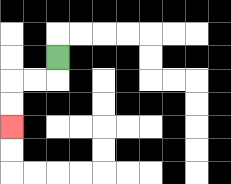{'start': '[2, 2]', 'end': '[0, 5]', 'path_directions': 'D,L,L,D,D', 'path_coordinates': '[[2, 2], [2, 3], [1, 3], [0, 3], [0, 4], [0, 5]]'}